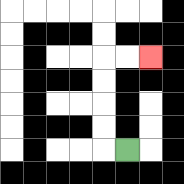{'start': '[5, 6]', 'end': '[6, 2]', 'path_directions': 'L,U,U,U,U,R,R', 'path_coordinates': '[[5, 6], [4, 6], [4, 5], [4, 4], [4, 3], [4, 2], [5, 2], [6, 2]]'}